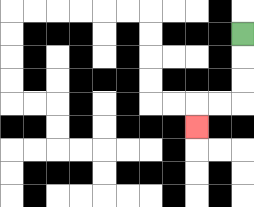{'start': '[10, 1]', 'end': '[8, 5]', 'path_directions': 'D,D,D,L,L,D', 'path_coordinates': '[[10, 1], [10, 2], [10, 3], [10, 4], [9, 4], [8, 4], [8, 5]]'}